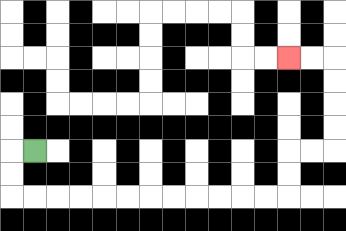{'start': '[1, 6]', 'end': '[12, 2]', 'path_directions': 'L,D,D,R,R,R,R,R,R,R,R,R,R,R,R,U,U,R,R,U,U,U,U,L,L', 'path_coordinates': '[[1, 6], [0, 6], [0, 7], [0, 8], [1, 8], [2, 8], [3, 8], [4, 8], [5, 8], [6, 8], [7, 8], [8, 8], [9, 8], [10, 8], [11, 8], [12, 8], [12, 7], [12, 6], [13, 6], [14, 6], [14, 5], [14, 4], [14, 3], [14, 2], [13, 2], [12, 2]]'}